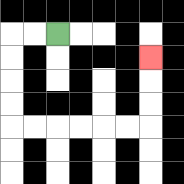{'start': '[2, 1]', 'end': '[6, 2]', 'path_directions': 'L,L,D,D,D,D,R,R,R,R,R,R,U,U,U', 'path_coordinates': '[[2, 1], [1, 1], [0, 1], [0, 2], [0, 3], [0, 4], [0, 5], [1, 5], [2, 5], [3, 5], [4, 5], [5, 5], [6, 5], [6, 4], [6, 3], [6, 2]]'}